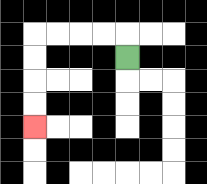{'start': '[5, 2]', 'end': '[1, 5]', 'path_directions': 'U,L,L,L,L,D,D,D,D', 'path_coordinates': '[[5, 2], [5, 1], [4, 1], [3, 1], [2, 1], [1, 1], [1, 2], [1, 3], [1, 4], [1, 5]]'}